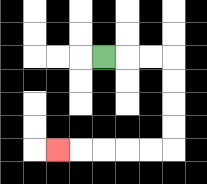{'start': '[4, 2]', 'end': '[2, 6]', 'path_directions': 'R,R,R,D,D,D,D,L,L,L,L,L', 'path_coordinates': '[[4, 2], [5, 2], [6, 2], [7, 2], [7, 3], [7, 4], [7, 5], [7, 6], [6, 6], [5, 6], [4, 6], [3, 6], [2, 6]]'}